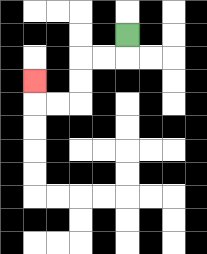{'start': '[5, 1]', 'end': '[1, 3]', 'path_directions': 'D,L,L,D,D,L,L,U', 'path_coordinates': '[[5, 1], [5, 2], [4, 2], [3, 2], [3, 3], [3, 4], [2, 4], [1, 4], [1, 3]]'}